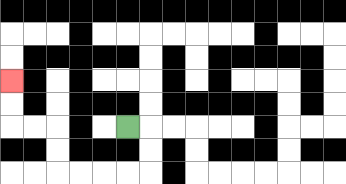{'start': '[5, 5]', 'end': '[0, 3]', 'path_directions': 'R,D,D,L,L,L,L,U,U,L,L,U,U', 'path_coordinates': '[[5, 5], [6, 5], [6, 6], [6, 7], [5, 7], [4, 7], [3, 7], [2, 7], [2, 6], [2, 5], [1, 5], [0, 5], [0, 4], [0, 3]]'}